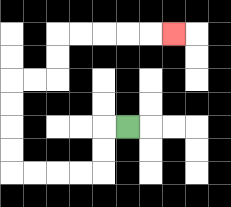{'start': '[5, 5]', 'end': '[7, 1]', 'path_directions': 'L,D,D,L,L,L,L,U,U,U,U,R,R,U,U,R,R,R,R,R', 'path_coordinates': '[[5, 5], [4, 5], [4, 6], [4, 7], [3, 7], [2, 7], [1, 7], [0, 7], [0, 6], [0, 5], [0, 4], [0, 3], [1, 3], [2, 3], [2, 2], [2, 1], [3, 1], [4, 1], [5, 1], [6, 1], [7, 1]]'}